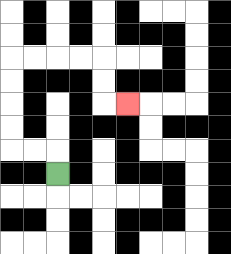{'start': '[2, 7]', 'end': '[5, 4]', 'path_directions': 'U,L,L,U,U,U,U,R,R,R,R,D,D,R', 'path_coordinates': '[[2, 7], [2, 6], [1, 6], [0, 6], [0, 5], [0, 4], [0, 3], [0, 2], [1, 2], [2, 2], [3, 2], [4, 2], [4, 3], [4, 4], [5, 4]]'}